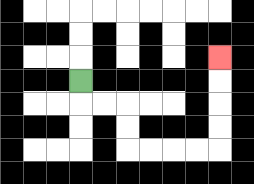{'start': '[3, 3]', 'end': '[9, 2]', 'path_directions': 'D,R,R,D,D,R,R,R,R,U,U,U,U', 'path_coordinates': '[[3, 3], [3, 4], [4, 4], [5, 4], [5, 5], [5, 6], [6, 6], [7, 6], [8, 6], [9, 6], [9, 5], [9, 4], [9, 3], [9, 2]]'}